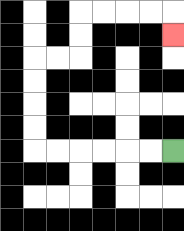{'start': '[7, 6]', 'end': '[7, 1]', 'path_directions': 'L,L,L,L,L,L,U,U,U,U,R,R,U,U,R,R,R,R,D', 'path_coordinates': '[[7, 6], [6, 6], [5, 6], [4, 6], [3, 6], [2, 6], [1, 6], [1, 5], [1, 4], [1, 3], [1, 2], [2, 2], [3, 2], [3, 1], [3, 0], [4, 0], [5, 0], [6, 0], [7, 0], [7, 1]]'}